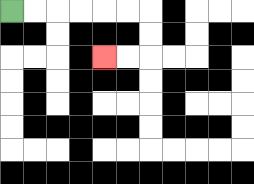{'start': '[0, 0]', 'end': '[4, 2]', 'path_directions': 'R,R,R,R,R,R,D,D,L,L', 'path_coordinates': '[[0, 0], [1, 0], [2, 0], [3, 0], [4, 0], [5, 0], [6, 0], [6, 1], [6, 2], [5, 2], [4, 2]]'}